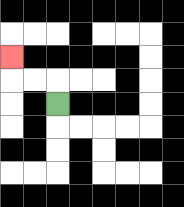{'start': '[2, 4]', 'end': '[0, 2]', 'path_directions': 'U,L,L,U', 'path_coordinates': '[[2, 4], [2, 3], [1, 3], [0, 3], [0, 2]]'}